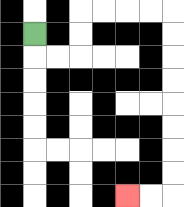{'start': '[1, 1]', 'end': '[5, 8]', 'path_directions': 'D,R,R,U,U,R,R,R,R,D,D,D,D,D,D,D,D,L,L', 'path_coordinates': '[[1, 1], [1, 2], [2, 2], [3, 2], [3, 1], [3, 0], [4, 0], [5, 0], [6, 0], [7, 0], [7, 1], [7, 2], [7, 3], [7, 4], [7, 5], [7, 6], [7, 7], [7, 8], [6, 8], [5, 8]]'}